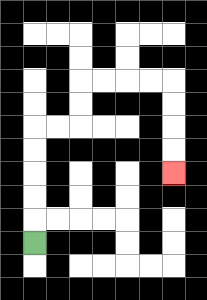{'start': '[1, 10]', 'end': '[7, 7]', 'path_directions': 'U,U,U,U,U,R,R,U,U,R,R,R,R,D,D,D,D', 'path_coordinates': '[[1, 10], [1, 9], [1, 8], [1, 7], [1, 6], [1, 5], [2, 5], [3, 5], [3, 4], [3, 3], [4, 3], [5, 3], [6, 3], [7, 3], [7, 4], [7, 5], [7, 6], [7, 7]]'}